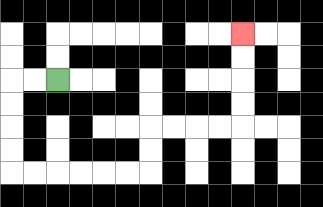{'start': '[2, 3]', 'end': '[10, 1]', 'path_directions': 'L,L,D,D,D,D,R,R,R,R,R,R,U,U,R,R,R,R,U,U,U,U', 'path_coordinates': '[[2, 3], [1, 3], [0, 3], [0, 4], [0, 5], [0, 6], [0, 7], [1, 7], [2, 7], [3, 7], [4, 7], [5, 7], [6, 7], [6, 6], [6, 5], [7, 5], [8, 5], [9, 5], [10, 5], [10, 4], [10, 3], [10, 2], [10, 1]]'}